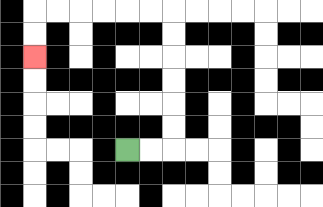{'start': '[5, 6]', 'end': '[1, 2]', 'path_directions': 'R,R,U,U,U,U,U,U,L,L,L,L,L,L,D,D', 'path_coordinates': '[[5, 6], [6, 6], [7, 6], [7, 5], [7, 4], [7, 3], [7, 2], [7, 1], [7, 0], [6, 0], [5, 0], [4, 0], [3, 0], [2, 0], [1, 0], [1, 1], [1, 2]]'}